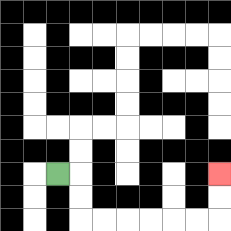{'start': '[2, 7]', 'end': '[9, 7]', 'path_directions': 'R,D,D,R,R,R,R,R,R,U,U', 'path_coordinates': '[[2, 7], [3, 7], [3, 8], [3, 9], [4, 9], [5, 9], [6, 9], [7, 9], [8, 9], [9, 9], [9, 8], [9, 7]]'}